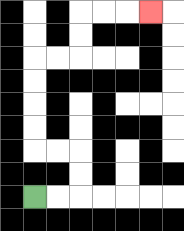{'start': '[1, 8]', 'end': '[6, 0]', 'path_directions': 'R,R,U,U,L,L,U,U,U,U,R,R,U,U,R,R,R', 'path_coordinates': '[[1, 8], [2, 8], [3, 8], [3, 7], [3, 6], [2, 6], [1, 6], [1, 5], [1, 4], [1, 3], [1, 2], [2, 2], [3, 2], [3, 1], [3, 0], [4, 0], [5, 0], [6, 0]]'}